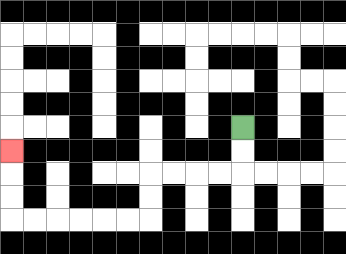{'start': '[10, 5]', 'end': '[0, 6]', 'path_directions': 'D,D,L,L,L,L,D,D,L,L,L,L,L,L,U,U,U', 'path_coordinates': '[[10, 5], [10, 6], [10, 7], [9, 7], [8, 7], [7, 7], [6, 7], [6, 8], [6, 9], [5, 9], [4, 9], [3, 9], [2, 9], [1, 9], [0, 9], [0, 8], [0, 7], [0, 6]]'}